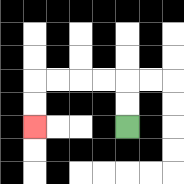{'start': '[5, 5]', 'end': '[1, 5]', 'path_directions': 'U,U,L,L,L,L,D,D', 'path_coordinates': '[[5, 5], [5, 4], [5, 3], [4, 3], [3, 3], [2, 3], [1, 3], [1, 4], [1, 5]]'}